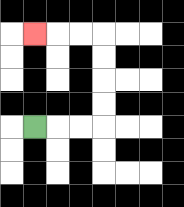{'start': '[1, 5]', 'end': '[1, 1]', 'path_directions': 'R,R,R,U,U,U,U,L,L,L', 'path_coordinates': '[[1, 5], [2, 5], [3, 5], [4, 5], [4, 4], [4, 3], [4, 2], [4, 1], [3, 1], [2, 1], [1, 1]]'}